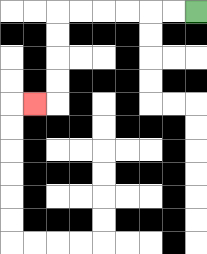{'start': '[8, 0]', 'end': '[1, 4]', 'path_directions': 'L,L,L,L,L,L,D,D,D,D,L', 'path_coordinates': '[[8, 0], [7, 0], [6, 0], [5, 0], [4, 0], [3, 0], [2, 0], [2, 1], [2, 2], [2, 3], [2, 4], [1, 4]]'}